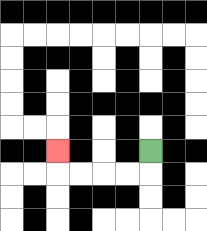{'start': '[6, 6]', 'end': '[2, 6]', 'path_directions': 'D,L,L,L,L,U', 'path_coordinates': '[[6, 6], [6, 7], [5, 7], [4, 7], [3, 7], [2, 7], [2, 6]]'}